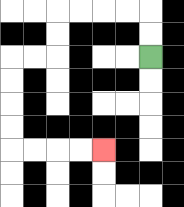{'start': '[6, 2]', 'end': '[4, 6]', 'path_directions': 'U,U,L,L,L,L,D,D,L,L,D,D,D,D,R,R,R,R', 'path_coordinates': '[[6, 2], [6, 1], [6, 0], [5, 0], [4, 0], [3, 0], [2, 0], [2, 1], [2, 2], [1, 2], [0, 2], [0, 3], [0, 4], [0, 5], [0, 6], [1, 6], [2, 6], [3, 6], [4, 6]]'}